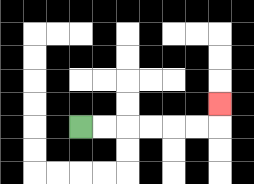{'start': '[3, 5]', 'end': '[9, 4]', 'path_directions': 'R,R,R,R,R,R,U', 'path_coordinates': '[[3, 5], [4, 5], [5, 5], [6, 5], [7, 5], [8, 5], [9, 5], [9, 4]]'}